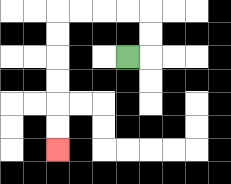{'start': '[5, 2]', 'end': '[2, 6]', 'path_directions': 'R,U,U,L,L,L,L,D,D,D,D,D,D', 'path_coordinates': '[[5, 2], [6, 2], [6, 1], [6, 0], [5, 0], [4, 0], [3, 0], [2, 0], [2, 1], [2, 2], [2, 3], [2, 4], [2, 5], [2, 6]]'}